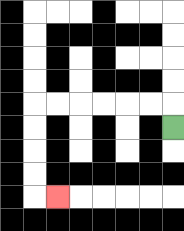{'start': '[7, 5]', 'end': '[2, 8]', 'path_directions': 'U,L,L,L,L,L,L,D,D,D,D,R', 'path_coordinates': '[[7, 5], [7, 4], [6, 4], [5, 4], [4, 4], [3, 4], [2, 4], [1, 4], [1, 5], [1, 6], [1, 7], [1, 8], [2, 8]]'}